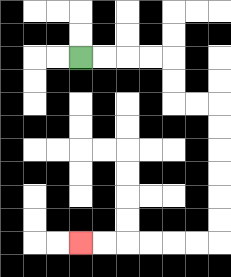{'start': '[3, 2]', 'end': '[3, 10]', 'path_directions': 'R,R,R,R,D,D,R,R,D,D,D,D,D,D,L,L,L,L,L,L', 'path_coordinates': '[[3, 2], [4, 2], [5, 2], [6, 2], [7, 2], [7, 3], [7, 4], [8, 4], [9, 4], [9, 5], [9, 6], [9, 7], [9, 8], [9, 9], [9, 10], [8, 10], [7, 10], [6, 10], [5, 10], [4, 10], [3, 10]]'}